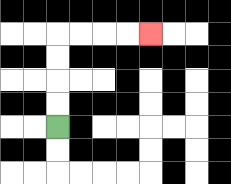{'start': '[2, 5]', 'end': '[6, 1]', 'path_directions': 'U,U,U,U,R,R,R,R', 'path_coordinates': '[[2, 5], [2, 4], [2, 3], [2, 2], [2, 1], [3, 1], [4, 1], [5, 1], [6, 1]]'}